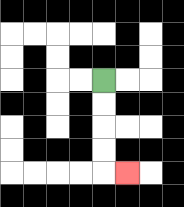{'start': '[4, 3]', 'end': '[5, 7]', 'path_directions': 'D,D,D,D,R', 'path_coordinates': '[[4, 3], [4, 4], [4, 5], [4, 6], [4, 7], [5, 7]]'}